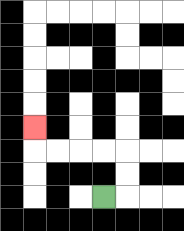{'start': '[4, 8]', 'end': '[1, 5]', 'path_directions': 'R,U,U,L,L,L,L,U', 'path_coordinates': '[[4, 8], [5, 8], [5, 7], [5, 6], [4, 6], [3, 6], [2, 6], [1, 6], [1, 5]]'}